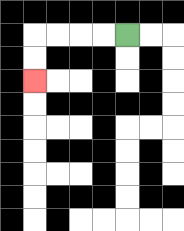{'start': '[5, 1]', 'end': '[1, 3]', 'path_directions': 'L,L,L,L,D,D', 'path_coordinates': '[[5, 1], [4, 1], [3, 1], [2, 1], [1, 1], [1, 2], [1, 3]]'}